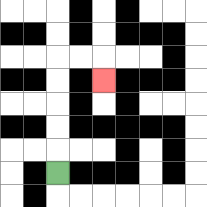{'start': '[2, 7]', 'end': '[4, 3]', 'path_directions': 'U,U,U,U,U,R,R,D', 'path_coordinates': '[[2, 7], [2, 6], [2, 5], [2, 4], [2, 3], [2, 2], [3, 2], [4, 2], [4, 3]]'}